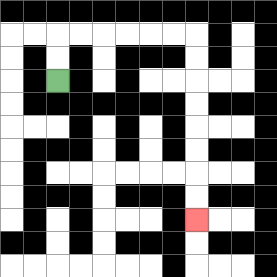{'start': '[2, 3]', 'end': '[8, 9]', 'path_directions': 'U,U,R,R,R,R,R,R,D,D,D,D,D,D,D,D', 'path_coordinates': '[[2, 3], [2, 2], [2, 1], [3, 1], [4, 1], [5, 1], [6, 1], [7, 1], [8, 1], [8, 2], [8, 3], [8, 4], [8, 5], [8, 6], [8, 7], [8, 8], [8, 9]]'}